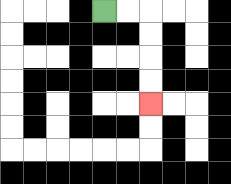{'start': '[4, 0]', 'end': '[6, 4]', 'path_directions': 'R,R,D,D,D,D', 'path_coordinates': '[[4, 0], [5, 0], [6, 0], [6, 1], [6, 2], [6, 3], [6, 4]]'}